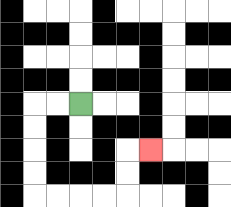{'start': '[3, 4]', 'end': '[6, 6]', 'path_directions': 'L,L,D,D,D,D,R,R,R,R,U,U,R', 'path_coordinates': '[[3, 4], [2, 4], [1, 4], [1, 5], [1, 6], [1, 7], [1, 8], [2, 8], [3, 8], [4, 8], [5, 8], [5, 7], [5, 6], [6, 6]]'}